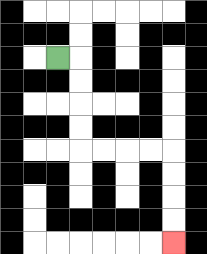{'start': '[2, 2]', 'end': '[7, 10]', 'path_directions': 'R,D,D,D,D,R,R,R,R,D,D,D,D', 'path_coordinates': '[[2, 2], [3, 2], [3, 3], [3, 4], [3, 5], [3, 6], [4, 6], [5, 6], [6, 6], [7, 6], [7, 7], [7, 8], [7, 9], [7, 10]]'}